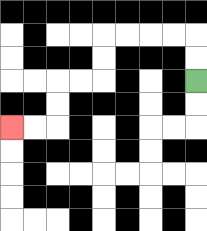{'start': '[8, 3]', 'end': '[0, 5]', 'path_directions': 'U,U,L,L,L,L,D,D,L,L,D,D,L,L', 'path_coordinates': '[[8, 3], [8, 2], [8, 1], [7, 1], [6, 1], [5, 1], [4, 1], [4, 2], [4, 3], [3, 3], [2, 3], [2, 4], [2, 5], [1, 5], [0, 5]]'}